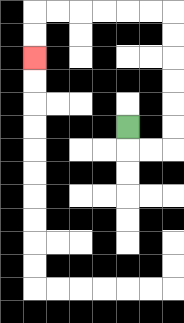{'start': '[5, 5]', 'end': '[1, 2]', 'path_directions': 'D,R,R,U,U,U,U,U,U,L,L,L,L,L,L,D,D', 'path_coordinates': '[[5, 5], [5, 6], [6, 6], [7, 6], [7, 5], [7, 4], [7, 3], [7, 2], [7, 1], [7, 0], [6, 0], [5, 0], [4, 0], [3, 0], [2, 0], [1, 0], [1, 1], [1, 2]]'}